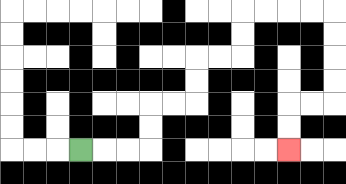{'start': '[3, 6]', 'end': '[12, 6]', 'path_directions': 'R,R,R,U,U,R,R,U,U,R,R,U,U,R,R,R,R,D,D,D,D,L,L,D,D', 'path_coordinates': '[[3, 6], [4, 6], [5, 6], [6, 6], [6, 5], [6, 4], [7, 4], [8, 4], [8, 3], [8, 2], [9, 2], [10, 2], [10, 1], [10, 0], [11, 0], [12, 0], [13, 0], [14, 0], [14, 1], [14, 2], [14, 3], [14, 4], [13, 4], [12, 4], [12, 5], [12, 6]]'}